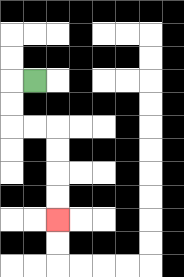{'start': '[1, 3]', 'end': '[2, 9]', 'path_directions': 'L,D,D,R,R,D,D,D,D', 'path_coordinates': '[[1, 3], [0, 3], [0, 4], [0, 5], [1, 5], [2, 5], [2, 6], [2, 7], [2, 8], [2, 9]]'}